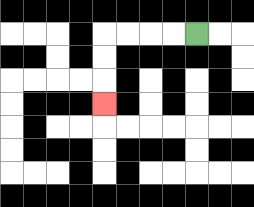{'start': '[8, 1]', 'end': '[4, 4]', 'path_directions': 'L,L,L,L,D,D,D', 'path_coordinates': '[[8, 1], [7, 1], [6, 1], [5, 1], [4, 1], [4, 2], [4, 3], [4, 4]]'}